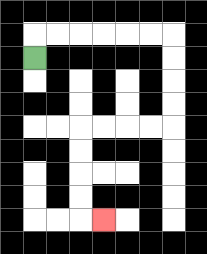{'start': '[1, 2]', 'end': '[4, 9]', 'path_directions': 'U,R,R,R,R,R,R,D,D,D,D,L,L,L,L,D,D,D,D,R', 'path_coordinates': '[[1, 2], [1, 1], [2, 1], [3, 1], [4, 1], [5, 1], [6, 1], [7, 1], [7, 2], [7, 3], [7, 4], [7, 5], [6, 5], [5, 5], [4, 5], [3, 5], [3, 6], [3, 7], [3, 8], [3, 9], [4, 9]]'}